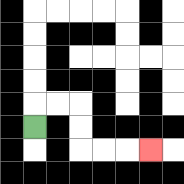{'start': '[1, 5]', 'end': '[6, 6]', 'path_directions': 'U,R,R,D,D,R,R,R', 'path_coordinates': '[[1, 5], [1, 4], [2, 4], [3, 4], [3, 5], [3, 6], [4, 6], [5, 6], [6, 6]]'}